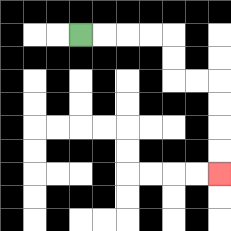{'start': '[3, 1]', 'end': '[9, 7]', 'path_directions': 'R,R,R,R,D,D,R,R,D,D,D,D', 'path_coordinates': '[[3, 1], [4, 1], [5, 1], [6, 1], [7, 1], [7, 2], [7, 3], [8, 3], [9, 3], [9, 4], [9, 5], [9, 6], [9, 7]]'}